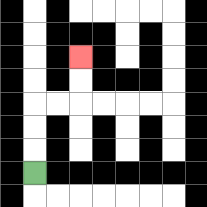{'start': '[1, 7]', 'end': '[3, 2]', 'path_directions': 'U,U,U,R,R,U,U', 'path_coordinates': '[[1, 7], [1, 6], [1, 5], [1, 4], [2, 4], [3, 4], [3, 3], [3, 2]]'}